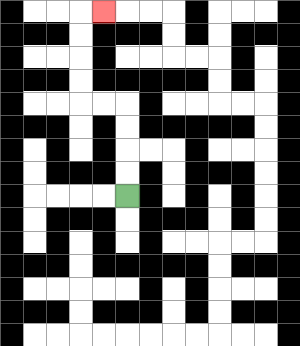{'start': '[5, 8]', 'end': '[4, 0]', 'path_directions': 'U,U,U,U,L,L,U,U,U,U,R', 'path_coordinates': '[[5, 8], [5, 7], [5, 6], [5, 5], [5, 4], [4, 4], [3, 4], [3, 3], [3, 2], [3, 1], [3, 0], [4, 0]]'}